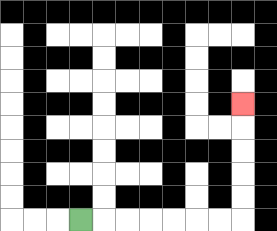{'start': '[3, 9]', 'end': '[10, 4]', 'path_directions': 'R,R,R,R,R,R,R,U,U,U,U,U', 'path_coordinates': '[[3, 9], [4, 9], [5, 9], [6, 9], [7, 9], [8, 9], [9, 9], [10, 9], [10, 8], [10, 7], [10, 6], [10, 5], [10, 4]]'}